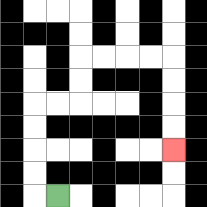{'start': '[2, 8]', 'end': '[7, 6]', 'path_directions': 'L,U,U,U,U,R,R,U,U,R,R,R,R,D,D,D,D', 'path_coordinates': '[[2, 8], [1, 8], [1, 7], [1, 6], [1, 5], [1, 4], [2, 4], [3, 4], [3, 3], [3, 2], [4, 2], [5, 2], [6, 2], [7, 2], [7, 3], [7, 4], [7, 5], [7, 6]]'}